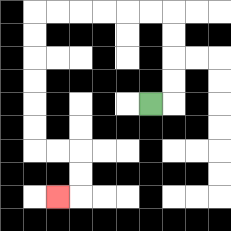{'start': '[6, 4]', 'end': '[2, 8]', 'path_directions': 'R,U,U,U,U,L,L,L,L,L,L,D,D,D,D,D,D,R,R,D,D,L', 'path_coordinates': '[[6, 4], [7, 4], [7, 3], [7, 2], [7, 1], [7, 0], [6, 0], [5, 0], [4, 0], [3, 0], [2, 0], [1, 0], [1, 1], [1, 2], [1, 3], [1, 4], [1, 5], [1, 6], [2, 6], [3, 6], [3, 7], [3, 8], [2, 8]]'}